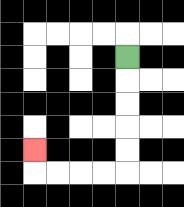{'start': '[5, 2]', 'end': '[1, 6]', 'path_directions': 'D,D,D,D,D,L,L,L,L,U', 'path_coordinates': '[[5, 2], [5, 3], [5, 4], [5, 5], [5, 6], [5, 7], [4, 7], [3, 7], [2, 7], [1, 7], [1, 6]]'}